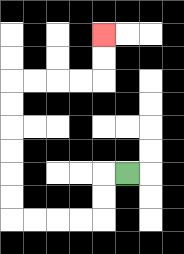{'start': '[5, 7]', 'end': '[4, 1]', 'path_directions': 'L,D,D,L,L,L,L,U,U,U,U,U,U,R,R,R,R,U,U', 'path_coordinates': '[[5, 7], [4, 7], [4, 8], [4, 9], [3, 9], [2, 9], [1, 9], [0, 9], [0, 8], [0, 7], [0, 6], [0, 5], [0, 4], [0, 3], [1, 3], [2, 3], [3, 3], [4, 3], [4, 2], [4, 1]]'}